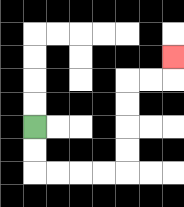{'start': '[1, 5]', 'end': '[7, 2]', 'path_directions': 'D,D,R,R,R,R,U,U,U,U,R,R,U', 'path_coordinates': '[[1, 5], [1, 6], [1, 7], [2, 7], [3, 7], [4, 7], [5, 7], [5, 6], [5, 5], [5, 4], [5, 3], [6, 3], [7, 3], [7, 2]]'}